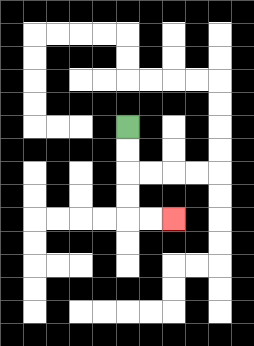{'start': '[5, 5]', 'end': '[7, 9]', 'path_directions': 'D,D,D,D,R,R', 'path_coordinates': '[[5, 5], [5, 6], [5, 7], [5, 8], [5, 9], [6, 9], [7, 9]]'}